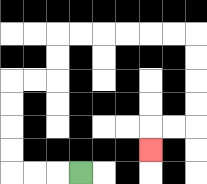{'start': '[3, 7]', 'end': '[6, 6]', 'path_directions': 'L,L,L,U,U,U,U,R,R,U,U,R,R,R,R,R,R,D,D,D,D,L,L,D', 'path_coordinates': '[[3, 7], [2, 7], [1, 7], [0, 7], [0, 6], [0, 5], [0, 4], [0, 3], [1, 3], [2, 3], [2, 2], [2, 1], [3, 1], [4, 1], [5, 1], [6, 1], [7, 1], [8, 1], [8, 2], [8, 3], [8, 4], [8, 5], [7, 5], [6, 5], [6, 6]]'}